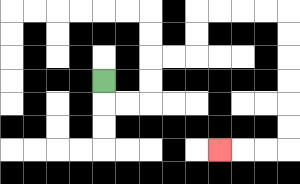{'start': '[4, 3]', 'end': '[9, 6]', 'path_directions': 'D,R,R,U,U,R,R,U,U,R,R,R,R,D,D,D,D,D,D,L,L,L', 'path_coordinates': '[[4, 3], [4, 4], [5, 4], [6, 4], [6, 3], [6, 2], [7, 2], [8, 2], [8, 1], [8, 0], [9, 0], [10, 0], [11, 0], [12, 0], [12, 1], [12, 2], [12, 3], [12, 4], [12, 5], [12, 6], [11, 6], [10, 6], [9, 6]]'}